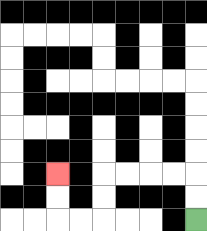{'start': '[8, 9]', 'end': '[2, 7]', 'path_directions': 'U,U,L,L,L,L,D,D,L,L,U,U', 'path_coordinates': '[[8, 9], [8, 8], [8, 7], [7, 7], [6, 7], [5, 7], [4, 7], [4, 8], [4, 9], [3, 9], [2, 9], [2, 8], [2, 7]]'}